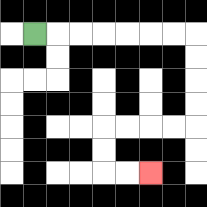{'start': '[1, 1]', 'end': '[6, 7]', 'path_directions': 'R,R,R,R,R,R,R,D,D,D,D,L,L,L,L,D,D,R,R', 'path_coordinates': '[[1, 1], [2, 1], [3, 1], [4, 1], [5, 1], [6, 1], [7, 1], [8, 1], [8, 2], [8, 3], [8, 4], [8, 5], [7, 5], [6, 5], [5, 5], [4, 5], [4, 6], [4, 7], [5, 7], [6, 7]]'}